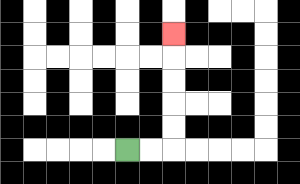{'start': '[5, 6]', 'end': '[7, 1]', 'path_directions': 'R,R,U,U,U,U,U', 'path_coordinates': '[[5, 6], [6, 6], [7, 6], [7, 5], [7, 4], [7, 3], [7, 2], [7, 1]]'}